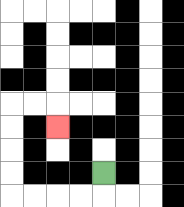{'start': '[4, 7]', 'end': '[2, 5]', 'path_directions': 'D,L,L,L,L,U,U,U,U,R,R,D', 'path_coordinates': '[[4, 7], [4, 8], [3, 8], [2, 8], [1, 8], [0, 8], [0, 7], [0, 6], [0, 5], [0, 4], [1, 4], [2, 4], [2, 5]]'}